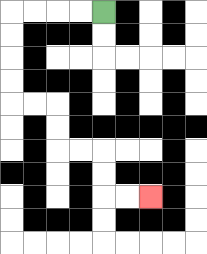{'start': '[4, 0]', 'end': '[6, 8]', 'path_directions': 'L,L,L,L,D,D,D,D,R,R,D,D,R,R,D,D,R,R', 'path_coordinates': '[[4, 0], [3, 0], [2, 0], [1, 0], [0, 0], [0, 1], [0, 2], [0, 3], [0, 4], [1, 4], [2, 4], [2, 5], [2, 6], [3, 6], [4, 6], [4, 7], [4, 8], [5, 8], [6, 8]]'}